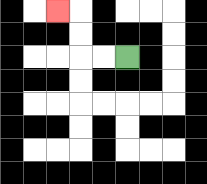{'start': '[5, 2]', 'end': '[2, 0]', 'path_directions': 'L,L,U,U,L', 'path_coordinates': '[[5, 2], [4, 2], [3, 2], [3, 1], [3, 0], [2, 0]]'}